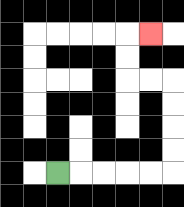{'start': '[2, 7]', 'end': '[6, 1]', 'path_directions': 'R,R,R,R,R,U,U,U,U,L,L,U,U,R', 'path_coordinates': '[[2, 7], [3, 7], [4, 7], [5, 7], [6, 7], [7, 7], [7, 6], [7, 5], [7, 4], [7, 3], [6, 3], [5, 3], [5, 2], [5, 1], [6, 1]]'}